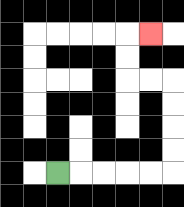{'start': '[2, 7]', 'end': '[6, 1]', 'path_directions': 'R,R,R,R,R,U,U,U,U,L,L,U,U,R', 'path_coordinates': '[[2, 7], [3, 7], [4, 7], [5, 7], [6, 7], [7, 7], [7, 6], [7, 5], [7, 4], [7, 3], [6, 3], [5, 3], [5, 2], [5, 1], [6, 1]]'}